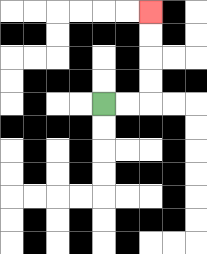{'start': '[4, 4]', 'end': '[6, 0]', 'path_directions': 'R,R,U,U,U,U', 'path_coordinates': '[[4, 4], [5, 4], [6, 4], [6, 3], [6, 2], [6, 1], [6, 0]]'}